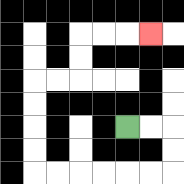{'start': '[5, 5]', 'end': '[6, 1]', 'path_directions': 'R,R,D,D,L,L,L,L,L,L,U,U,U,U,R,R,U,U,R,R,R', 'path_coordinates': '[[5, 5], [6, 5], [7, 5], [7, 6], [7, 7], [6, 7], [5, 7], [4, 7], [3, 7], [2, 7], [1, 7], [1, 6], [1, 5], [1, 4], [1, 3], [2, 3], [3, 3], [3, 2], [3, 1], [4, 1], [5, 1], [6, 1]]'}